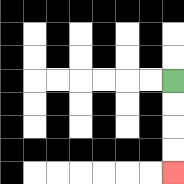{'start': '[7, 3]', 'end': '[7, 7]', 'path_directions': 'D,D,D,D', 'path_coordinates': '[[7, 3], [7, 4], [7, 5], [7, 6], [7, 7]]'}